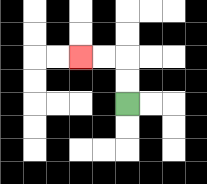{'start': '[5, 4]', 'end': '[3, 2]', 'path_directions': 'U,U,L,L', 'path_coordinates': '[[5, 4], [5, 3], [5, 2], [4, 2], [3, 2]]'}